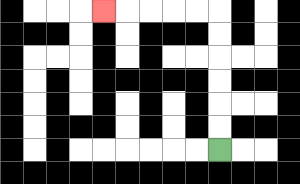{'start': '[9, 6]', 'end': '[4, 0]', 'path_directions': 'U,U,U,U,U,U,L,L,L,L,L', 'path_coordinates': '[[9, 6], [9, 5], [9, 4], [9, 3], [9, 2], [9, 1], [9, 0], [8, 0], [7, 0], [6, 0], [5, 0], [4, 0]]'}